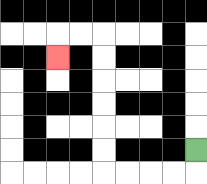{'start': '[8, 6]', 'end': '[2, 2]', 'path_directions': 'D,L,L,L,L,U,U,U,U,U,U,L,L,D', 'path_coordinates': '[[8, 6], [8, 7], [7, 7], [6, 7], [5, 7], [4, 7], [4, 6], [4, 5], [4, 4], [4, 3], [4, 2], [4, 1], [3, 1], [2, 1], [2, 2]]'}